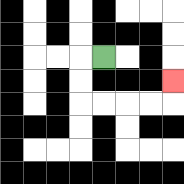{'start': '[4, 2]', 'end': '[7, 3]', 'path_directions': 'L,D,D,R,R,R,R,U', 'path_coordinates': '[[4, 2], [3, 2], [3, 3], [3, 4], [4, 4], [5, 4], [6, 4], [7, 4], [7, 3]]'}